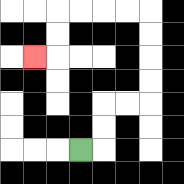{'start': '[3, 6]', 'end': '[1, 2]', 'path_directions': 'R,U,U,R,R,U,U,U,U,L,L,L,L,D,D,L', 'path_coordinates': '[[3, 6], [4, 6], [4, 5], [4, 4], [5, 4], [6, 4], [6, 3], [6, 2], [6, 1], [6, 0], [5, 0], [4, 0], [3, 0], [2, 0], [2, 1], [2, 2], [1, 2]]'}